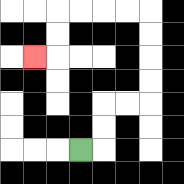{'start': '[3, 6]', 'end': '[1, 2]', 'path_directions': 'R,U,U,R,R,U,U,U,U,L,L,L,L,D,D,L', 'path_coordinates': '[[3, 6], [4, 6], [4, 5], [4, 4], [5, 4], [6, 4], [6, 3], [6, 2], [6, 1], [6, 0], [5, 0], [4, 0], [3, 0], [2, 0], [2, 1], [2, 2], [1, 2]]'}